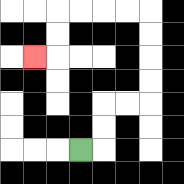{'start': '[3, 6]', 'end': '[1, 2]', 'path_directions': 'R,U,U,R,R,U,U,U,U,L,L,L,L,D,D,L', 'path_coordinates': '[[3, 6], [4, 6], [4, 5], [4, 4], [5, 4], [6, 4], [6, 3], [6, 2], [6, 1], [6, 0], [5, 0], [4, 0], [3, 0], [2, 0], [2, 1], [2, 2], [1, 2]]'}